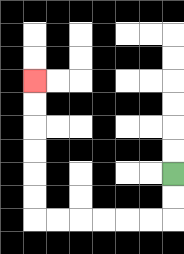{'start': '[7, 7]', 'end': '[1, 3]', 'path_directions': 'D,D,L,L,L,L,L,L,U,U,U,U,U,U', 'path_coordinates': '[[7, 7], [7, 8], [7, 9], [6, 9], [5, 9], [4, 9], [3, 9], [2, 9], [1, 9], [1, 8], [1, 7], [1, 6], [1, 5], [1, 4], [1, 3]]'}